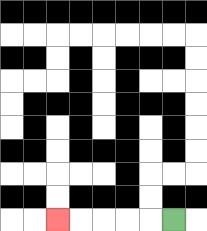{'start': '[7, 9]', 'end': '[2, 9]', 'path_directions': 'L,L,L,L,L', 'path_coordinates': '[[7, 9], [6, 9], [5, 9], [4, 9], [3, 9], [2, 9]]'}